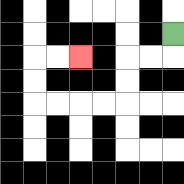{'start': '[7, 1]', 'end': '[3, 2]', 'path_directions': 'D,L,L,D,D,L,L,L,L,U,U,R,R', 'path_coordinates': '[[7, 1], [7, 2], [6, 2], [5, 2], [5, 3], [5, 4], [4, 4], [3, 4], [2, 4], [1, 4], [1, 3], [1, 2], [2, 2], [3, 2]]'}